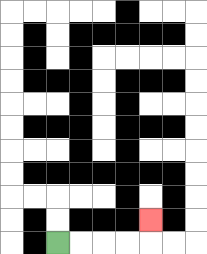{'start': '[2, 10]', 'end': '[6, 9]', 'path_directions': 'R,R,R,R,U', 'path_coordinates': '[[2, 10], [3, 10], [4, 10], [5, 10], [6, 10], [6, 9]]'}